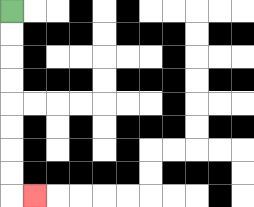{'start': '[0, 0]', 'end': '[1, 8]', 'path_directions': 'D,D,D,D,D,D,D,D,R', 'path_coordinates': '[[0, 0], [0, 1], [0, 2], [0, 3], [0, 4], [0, 5], [0, 6], [0, 7], [0, 8], [1, 8]]'}